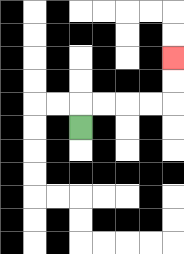{'start': '[3, 5]', 'end': '[7, 2]', 'path_directions': 'U,R,R,R,R,U,U', 'path_coordinates': '[[3, 5], [3, 4], [4, 4], [5, 4], [6, 4], [7, 4], [7, 3], [7, 2]]'}